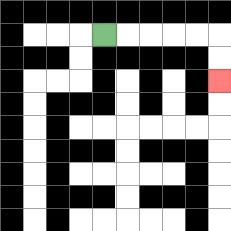{'start': '[4, 1]', 'end': '[9, 3]', 'path_directions': 'R,R,R,R,R,D,D', 'path_coordinates': '[[4, 1], [5, 1], [6, 1], [7, 1], [8, 1], [9, 1], [9, 2], [9, 3]]'}